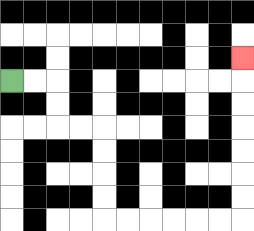{'start': '[0, 3]', 'end': '[10, 2]', 'path_directions': 'R,R,D,D,R,R,D,D,D,D,R,R,R,R,R,R,U,U,U,U,U,U,U', 'path_coordinates': '[[0, 3], [1, 3], [2, 3], [2, 4], [2, 5], [3, 5], [4, 5], [4, 6], [4, 7], [4, 8], [4, 9], [5, 9], [6, 9], [7, 9], [8, 9], [9, 9], [10, 9], [10, 8], [10, 7], [10, 6], [10, 5], [10, 4], [10, 3], [10, 2]]'}